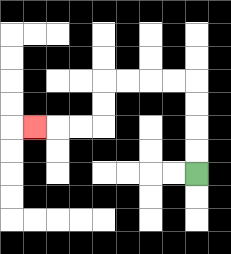{'start': '[8, 7]', 'end': '[1, 5]', 'path_directions': 'U,U,U,U,L,L,L,L,D,D,L,L,L', 'path_coordinates': '[[8, 7], [8, 6], [8, 5], [8, 4], [8, 3], [7, 3], [6, 3], [5, 3], [4, 3], [4, 4], [4, 5], [3, 5], [2, 5], [1, 5]]'}